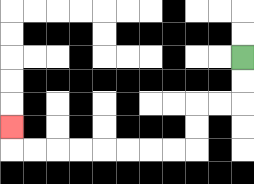{'start': '[10, 2]', 'end': '[0, 5]', 'path_directions': 'D,D,L,L,D,D,L,L,L,L,L,L,L,L,U', 'path_coordinates': '[[10, 2], [10, 3], [10, 4], [9, 4], [8, 4], [8, 5], [8, 6], [7, 6], [6, 6], [5, 6], [4, 6], [3, 6], [2, 6], [1, 6], [0, 6], [0, 5]]'}